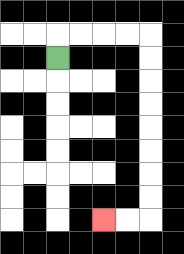{'start': '[2, 2]', 'end': '[4, 9]', 'path_directions': 'U,R,R,R,R,D,D,D,D,D,D,D,D,L,L', 'path_coordinates': '[[2, 2], [2, 1], [3, 1], [4, 1], [5, 1], [6, 1], [6, 2], [6, 3], [6, 4], [6, 5], [6, 6], [6, 7], [6, 8], [6, 9], [5, 9], [4, 9]]'}